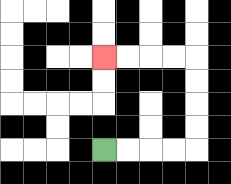{'start': '[4, 6]', 'end': '[4, 2]', 'path_directions': 'R,R,R,R,U,U,U,U,L,L,L,L', 'path_coordinates': '[[4, 6], [5, 6], [6, 6], [7, 6], [8, 6], [8, 5], [8, 4], [8, 3], [8, 2], [7, 2], [6, 2], [5, 2], [4, 2]]'}